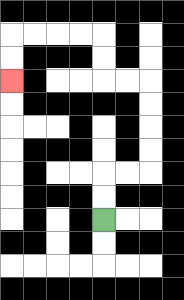{'start': '[4, 9]', 'end': '[0, 3]', 'path_directions': 'U,U,R,R,U,U,U,U,L,L,U,U,L,L,L,L,D,D', 'path_coordinates': '[[4, 9], [4, 8], [4, 7], [5, 7], [6, 7], [6, 6], [6, 5], [6, 4], [6, 3], [5, 3], [4, 3], [4, 2], [4, 1], [3, 1], [2, 1], [1, 1], [0, 1], [0, 2], [0, 3]]'}